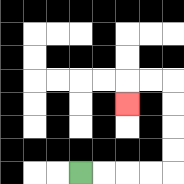{'start': '[3, 7]', 'end': '[5, 4]', 'path_directions': 'R,R,R,R,U,U,U,U,L,L,D', 'path_coordinates': '[[3, 7], [4, 7], [5, 7], [6, 7], [7, 7], [7, 6], [7, 5], [7, 4], [7, 3], [6, 3], [5, 3], [5, 4]]'}